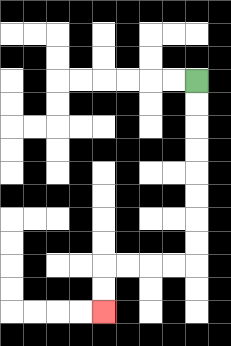{'start': '[8, 3]', 'end': '[4, 13]', 'path_directions': 'D,D,D,D,D,D,D,D,L,L,L,L,D,D', 'path_coordinates': '[[8, 3], [8, 4], [8, 5], [8, 6], [8, 7], [8, 8], [8, 9], [8, 10], [8, 11], [7, 11], [6, 11], [5, 11], [4, 11], [4, 12], [4, 13]]'}